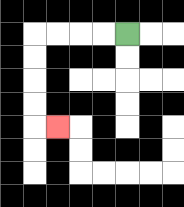{'start': '[5, 1]', 'end': '[2, 5]', 'path_directions': 'L,L,L,L,D,D,D,D,R', 'path_coordinates': '[[5, 1], [4, 1], [3, 1], [2, 1], [1, 1], [1, 2], [1, 3], [1, 4], [1, 5], [2, 5]]'}